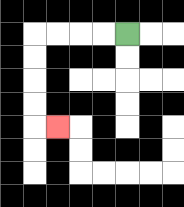{'start': '[5, 1]', 'end': '[2, 5]', 'path_directions': 'L,L,L,L,D,D,D,D,R', 'path_coordinates': '[[5, 1], [4, 1], [3, 1], [2, 1], [1, 1], [1, 2], [1, 3], [1, 4], [1, 5], [2, 5]]'}